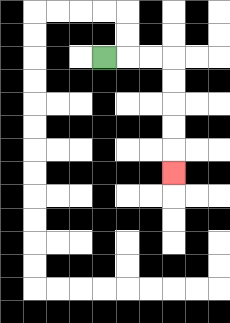{'start': '[4, 2]', 'end': '[7, 7]', 'path_directions': 'R,R,R,D,D,D,D,D', 'path_coordinates': '[[4, 2], [5, 2], [6, 2], [7, 2], [7, 3], [7, 4], [7, 5], [7, 6], [7, 7]]'}